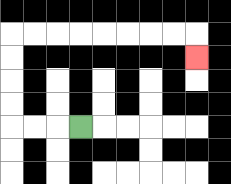{'start': '[3, 5]', 'end': '[8, 2]', 'path_directions': 'L,L,L,U,U,U,U,R,R,R,R,R,R,R,R,D', 'path_coordinates': '[[3, 5], [2, 5], [1, 5], [0, 5], [0, 4], [0, 3], [0, 2], [0, 1], [1, 1], [2, 1], [3, 1], [4, 1], [5, 1], [6, 1], [7, 1], [8, 1], [8, 2]]'}